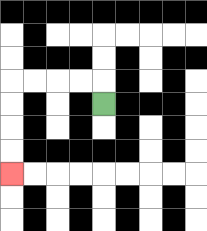{'start': '[4, 4]', 'end': '[0, 7]', 'path_directions': 'U,L,L,L,L,D,D,D,D', 'path_coordinates': '[[4, 4], [4, 3], [3, 3], [2, 3], [1, 3], [0, 3], [0, 4], [0, 5], [0, 6], [0, 7]]'}